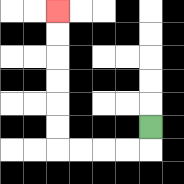{'start': '[6, 5]', 'end': '[2, 0]', 'path_directions': 'D,L,L,L,L,U,U,U,U,U,U', 'path_coordinates': '[[6, 5], [6, 6], [5, 6], [4, 6], [3, 6], [2, 6], [2, 5], [2, 4], [2, 3], [2, 2], [2, 1], [2, 0]]'}